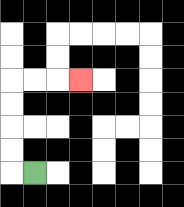{'start': '[1, 7]', 'end': '[3, 3]', 'path_directions': 'L,U,U,U,U,R,R,R', 'path_coordinates': '[[1, 7], [0, 7], [0, 6], [0, 5], [0, 4], [0, 3], [1, 3], [2, 3], [3, 3]]'}